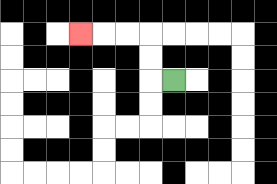{'start': '[7, 3]', 'end': '[3, 1]', 'path_directions': 'L,U,U,L,L,L', 'path_coordinates': '[[7, 3], [6, 3], [6, 2], [6, 1], [5, 1], [4, 1], [3, 1]]'}